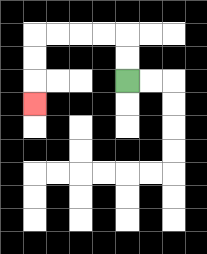{'start': '[5, 3]', 'end': '[1, 4]', 'path_directions': 'U,U,L,L,L,L,D,D,D', 'path_coordinates': '[[5, 3], [5, 2], [5, 1], [4, 1], [3, 1], [2, 1], [1, 1], [1, 2], [1, 3], [1, 4]]'}